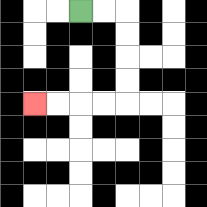{'start': '[3, 0]', 'end': '[1, 4]', 'path_directions': 'R,R,D,D,D,D,L,L,L,L', 'path_coordinates': '[[3, 0], [4, 0], [5, 0], [5, 1], [5, 2], [5, 3], [5, 4], [4, 4], [3, 4], [2, 4], [1, 4]]'}